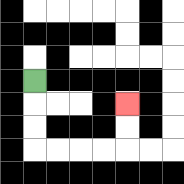{'start': '[1, 3]', 'end': '[5, 4]', 'path_directions': 'D,D,D,R,R,R,R,U,U', 'path_coordinates': '[[1, 3], [1, 4], [1, 5], [1, 6], [2, 6], [3, 6], [4, 6], [5, 6], [5, 5], [5, 4]]'}